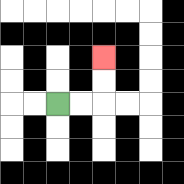{'start': '[2, 4]', 'end': '[4, 2]', 'path_directions': 'R,R,U,U', 'path_coordinates': '[[2, 4], [3, 4], [4, 4], [4, 3], [4, 2]]'}